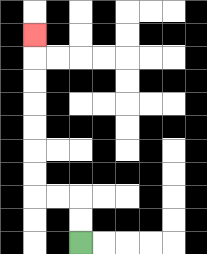{'start': '[3, 10]', 'end': '[1, 1]', 'path_directions': 'U,U,L,L,U,U,U,U,U,U,U', 'path_coordinates': '[[3, 10], [3, 9], [3, 8], [2, 8], [1, 8], [1, 7], [1, 6], [1, 5], [1, 4], [1, 3], [1, 2], [1, 1]]'}